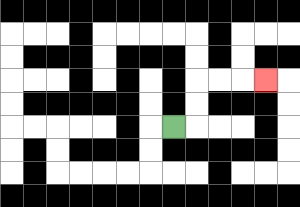{'start': '[7, 5]', 'end': '[11, 3]', 'path_directions': 'R,U,U,R,R,R', 'path_coordinates': '[[7, 5], [8, 5], [8, 4], [8, 3], [9, 3], [10, 3], [11, 3]]'}